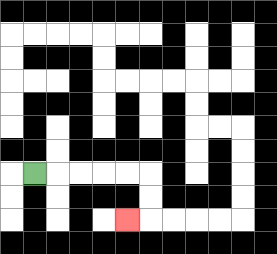{'start': '[1, 7]', 'end': '[5, 9]', 'path_directions': 'R,R,R,R,R,D,D,L', 'path_coordinates': '[[1, 7], [2, 7], [3, 7], [4, 7], [5, 7], [6, 7], [6, 8], [6, 9], [5, 9]]'}